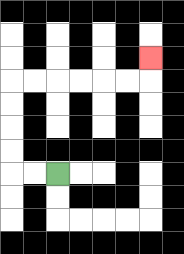{'start': '[2, 7]', 'end': '[6, 2]', 'path_directions': 'L,L,U,U,U,U,R,R,R,R,R,R,U', 'path_coordinates': '[[2, 7], [1, 7], [0, 7], [0, 6], [0, 5], [0, 4], [0, 3], [1, 3], [2, 3], [3, 3], [4, 3], [5, 3], [6, 3], [6, 2]]'}